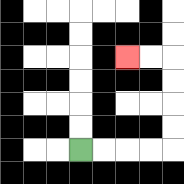{'start': '[3, 6]', 'end': '[5, 2]', 'path_directions': 'R,R,R,R,U,U,U,U,L,L', 'path_coordinates': '[[3, 6], [4, 6], [5, 6], [6, 6], [7, 6], [7, 5], [7, 4], [7, 3], [7, 2], [6, 2], [5, 2]]'}